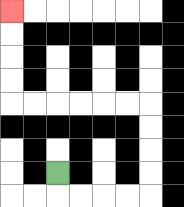{'start': '[2, 7]', 'end': '[0, 0]', 'path_directions': 'D,R,R,R,R,U,U,U,U,L,L,L,L,L,L,U,U,U,U', 'path_coordinates': '[[2, 7], [2, 8], [3, 8], [4, 8], [5, 8], [6, 8], [6, 7], [6, 6], [6, 5], [6, 4], [5, 4], [4, 4], [3, 4], [2, 4], [1, 4], [0, 4], [0, 3], [0, 2], [0, 1], [0, 0]]'}